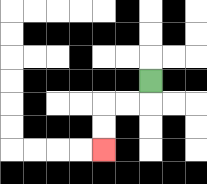{'start': '[6, 3]', 'end': '[4, 6]', 'path_directions': 'D,L,L,D,D', 'path_coordinates': '[[6, 3], [6, 4], [5, 4], [4, 4], [4, 5], [4, 6]]'}